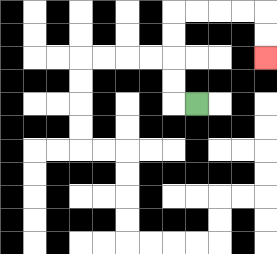{'start': '[8, 4]', 'end': '[11, 2]', 'path_directions': 'L,U,U,U,U,R,R,R,R,D,D', 'path_coordinates': '[[8, 4], [7, 4], [7, 3], [7, 2], [7, 1], [7, 0], [8, 0], [9, 0], [10, 0], [11, 0], [11, 1], [11, 2]]'}